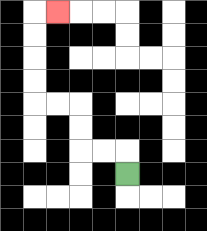{'start': '[5, 7]', 'end': '[2, 0]', 'path_directions': 'U,L,L,U,U,L,L,U,U,U,U,R', 'path_coordinates': '[[5, 7], [5, 6], [4, 6], [3, 6], [3, 5], [3, 4], [2, 4], [1, 4], [1, 3], [1, 2], [1, 1], [1, 0], [2, 0]]'}